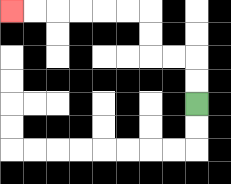{'start': '[8, 4]', 'end': '[0, 0]', 'path_directions': 'U,U,L,L,U,U,L,L,L,L,L,L', 'path_coordinates': '[[8, 4], [8, 3], [8, 2], [7, 2], [6, 2], [6, 1], [6, 0], [5, 0], [4, 0], [3, 0], [2, 0], [1, 0], [0, 0]]'}